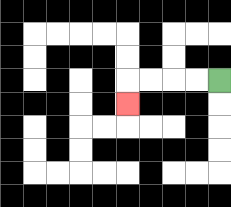{'start': '[9, 3]', 'end': '[5, 4]', 'path_directions': 'L,L,L,L,D', 'path_coordinates': '[[9, 3], [8, 3], [7, 3], [6, 3], [5, 3], [5, 4]]'}